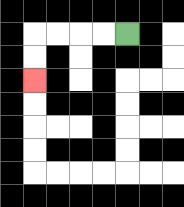{'start': '[5, 1]', 'end': '[1, 3]', 'path_directions': 'L,L,L,L,D,D', 'path_coordinates': '[[5, 1], [4, 1], [3, 1], [2, 1], [1, 1], [1, 2], [1, 3]]'}